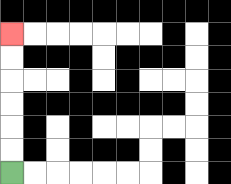{'start': '[0, 7]', 'end': '[0, 1]', 'path_directions': 'U,U,U,U,U,U', 'path_coordinates': '[[0, 7], [0, 6], [0, 5], [0, 4], [0, 3], [0, 2], [0, 1]]'}